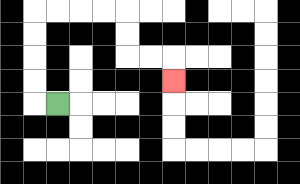{'start': '[2, 4]', 'end': '[7, 3]', 'path_directions': 'L,U,U,U,U,R,R,R,R,D,D,R,R,D', 'path_coordinates': '[[2, 4], [1, 4], [1, 3], [1, 2], [1, 1], [1, 0], [2, 0], [3, 0], [4, 0], [5, 0], [5, 1], [5, 2], [6, 2], [7, 2], [7, 3]]'}